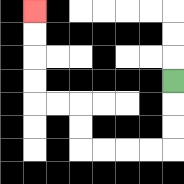{'start': '[7, 3]', 'end': '[1, 0]', 'path_directions': 'D,D,D,L,L,L,L,U,U,L,L,U,U,U,U', 'path_coordinates': '[[7, 3], [7, 4], [7, 5], [7, 6], [6, 6], [5, 6], [4, 6], [3, 6], [3, 5], [3, 4], [2, 4], [1, 4], [1, 3], [1, 2], [1, 1], [1, 0]]'}